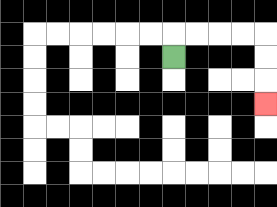{'start': '[7, 2]', 'end': '[11, 4]', 'path_directions': 'U,R,R,R,R,D,D,D', 'path_coordinates': '[[7, 2], [7, 1], [8, 1], [9, 1], [10, 1], [11, 1], [11, 2], [11, 3], [11, 4]]'}